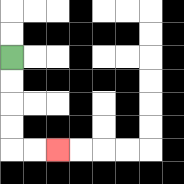{'start': '[0, 2]', 'end': '[2, 6]', 'path_directions': 'D,D,D,D,R,R', 'path_coordinates': '[[0, 2], [0, 3], [0, 4], [0, 5], [0, 6], [1, 6], [2, 6]]'}